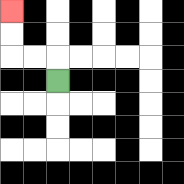{'start': '[2, 3]', 'end': '[0, 0]', 'path_directions': 'U,L,L,U,U', 'path_coordinates': '[[2, 3], [2, 2], [1, 2], [0, 2], [0, 1], [0, 0]]'}